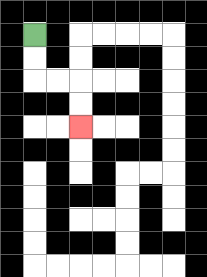{'start': '[1, 1]', 'end': '[3, 5]', 'path_directions': 'D,D,R,R,D,D', 'path_coordinates': '[[1, 1], [1, 2], [1, 3], [2, 3], [3, 3], [3, 4], [3, 5]]'}